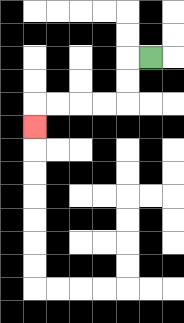{'start': '[6, 2]', 'end': '[1, 5]', 'path_directions': 'L,D,D,L,L,L,L,D', 'path_coordinates': '[[6, 2], [5, 2], [5, 3], [5, 4], [4, 4], [3, 4], [2, 4], [1, 4], [1, 5]]'}